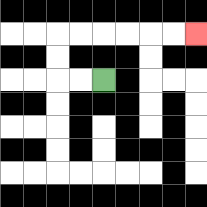{'start': '[4, 3]', 'end': '[8, 1]', 'path_directions': 'L,L,U,U,R,R,R,R,R,R', 'path_coordinates': '[[4, 3], [3, 3], [2, 3], [2, 2], [2, 1], [3, 1], [4, 1], [5, 1], [6, 1], [7, 1], [8, 1]]'}